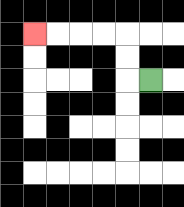{'start': '[6, 3]', 'end': '[1, 1]', 'path_directions': 'L,U,U,L,L,L,L', 'path_coordinates': '[[6, 3], [5, 3], [5, 2], [5, 1], [4, 1], [3, 1], [2, 1], [1, 1]]'}